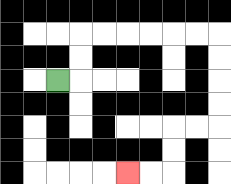{'start': '[2, 3]', 'end': '[5, 7]', 'path_directions': 'R,U,U,R,R,R,R,R,R,D,D,D,D,L,L,D,D,L,L', 'path_coordinates': '[[2, 3], [3, 3], [3, 2], [3, 1], [4, 1], [5, 1], [6, 1], [7, 1], [8, 1], [9, 1], [9, 2], [9, 3], [9, 4], [9, 5], [8, 5], [7, 5], [7, 6], [7, 7], [6, 7], [5, 7]]'}